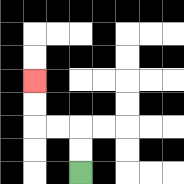{'start': '[3, 7]', 'end': '[1, 3]', 'path_directions': 'U,U,L,L,U,U', 'path_coordinates': '[[3, 7], [3, 6], [3, 5], [2, 5], [1, 5], [1, 4], [1, 3]]'}